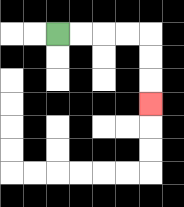{'start': '[2, 1]', 'end': '[6, 4]', 'path_directions': 'R,R,R,R,D,D,D', 'path_coordinates': '[[2, 1], [3, 1], [4, 1], [5, 1], [6, 1], [6, 2], [6, 3], [6, 4]]'}